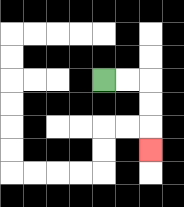{'start': '[4, 3]', 'end': '[6, 6]', 'path_directions': 'R,R,D,D,D', 'path_coordinates': '[[4, 3], [5, 3], [6, 3], [6, 4], [6, 5], [6, 6]]'}